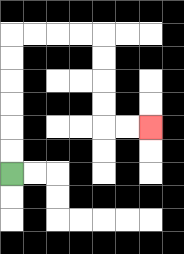{'start': '[0, 7]', 'end': '[6, 5]', 'path_directions': 'U,U,U,U,U,U,R,R,R,R,D,D,D,D,R,R', 'path_coordinates': '[[0, 7], [0, 6], [0, 5], [0, 4], [0, 3], [0, 2], [0, 1], [1, 1], [2, 1], [3, 1], [4, 1], [4, 2], [4, 3], [4, 4], [4, 5], [5, 5], [6, 5]]'}